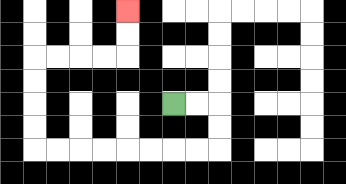{'start': '[7, 4]', 'end': '[5, 0]', 'path_directions': 'R,R,D,D,L,L,L,L,L,L,L,L,U,U,U,U,R,R,R,R,U,U', 'path_coordinates': '[[7, 4], [8, 4], [9, 4], [9, 5], [9, 6], [8, 6], [7, 6], [6, 6], [5, 6], [4, 6], [3, 6], [2, 6], [1, 6], [1, 5], [1, 4], [1, 3], [1, 2], [2, 2], [3, 2], [4, 2], [5, 2], [5, 1], [5, 0]]'}